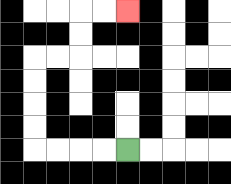{'start': '[5, 6]', 'end': '[5, 0]', 'path_directions': 'L,L,L,L,U,U,U,U,R,R,U,U,R,R', 'path_coordinates': '[[5, 6], [4, 6], [3, 6], [2, 6], [1, 6], [1, 5], [1, 4], [1, 3], [1, 2], [2, 2], [3, 2], [3, 1], [3, 0], [4, 0], [5, 0]]'}